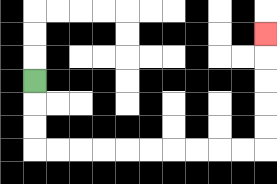{'start': '[1, 3]', 'end': '[11, 1]', 'path_directions': 'D,D,D,R,R,R,R,R,R,R,R,R,R,U,U,U,U,U', 'path_coordinates': '[[1, 3], [1, 4], [1, 5], [1, 6], [2, 6], [3, 6], [4, 6], [5, 6], [6, 6], [7, 6], [8, 6], [9, 6], [10, 6], [11, 6], [11, 5], [11, 4], [11, 3], [11, 2], [11, 1]]'}